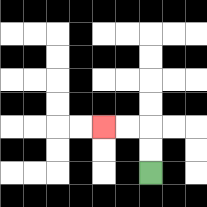{'start': '[6, 7]', 'end': '[4, 5]', 'path_directions': 'U,U,L,L', 'path_coordinates': '[[6, 7], [6, 6], [6, 5], [5, 5], [4, 5]]'}